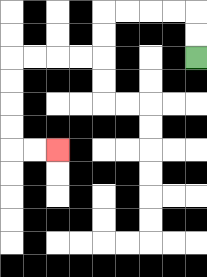{'start': '[8, 2]', 'end': '[2, 6]', 'path_directions': 'U,U,L,L,L,L,D,D,L,L,L,L,D,D,D,D,R,R', 'path_coordinates': '[[8, 2], [8, 1], [8, 0], [7, 0], [6, 0], [5, 0], [4, 0], [4, 1], [4, 2], [3, 2], [2, 2], [1, 2], [0, 2], [0, 3], [0, 4], [0, 5], [0, 6], [1, 6], [2, 6]]'}